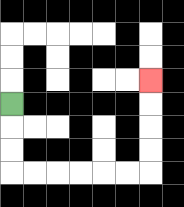{'start': '[0, 4]', 'end': '[6, 3]', 'path_directions': 'D,D,D,R,R,R,R,R,R,U,U,U,U', 'path_coordinates': '[[0, 4], [0, 5], [0, 6], [0, 7], [1, 7], [2, 7], [3, 7], [4, 7], [5, 7], [6, 7], [6, 6], [6, 5], [6, 4], [6, 3]]'}